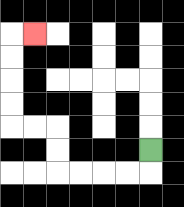{'start': '[6, 6]', 'end': '[1, 1]', 'path_directions': 'D,L,L,L,L,U,U,L,L,U,U,U,U,R', 'path_coordinates': '[[6, 6], [6, 7], [5, 7], [4, 7], [3, 7], [2, 7], [2, 6], [2, 5], [1, 5], [0, 5], [0, 4], [0, 3], [0, 2], [0, 1], [1, 1]]'}